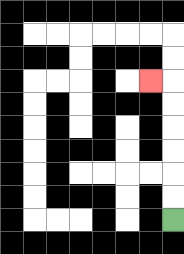{'start': '[7, 9]', 'end': '[6, 3]', 'path_directions': 'U,U,U,U,U,U,L', 'path_coordinates': '[[7, 9], [7, 8], [7, 7], [7, 6], [7, 5], [7, 4], [7, 3], [6, 3]]'}